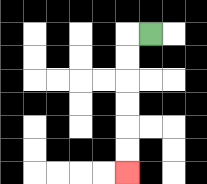{'start': '[6, 1]', 'end': '[5, 7]', 'path_directions': 'L,D,D,D,D,D,D', 'path_coordinates': '[[6, 1], [5, 1], [5, 2], [5, 3], [5, 4], [5, 5], [5, 6], [5, 7]]'}